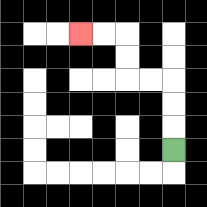{'start': '[7, 6]', 'end': '[3, 1]', 'path_directions': 'U,U,U,L,L,U,U,L,L', 'path_coordinates': '[[7, 6], [7, 5], [7, 4], [7, 3], [6, 3], [5, 3], [5, 2], [5, 1], [4, 1], [3, 1]]'}